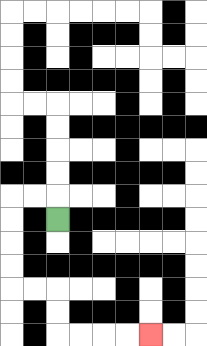{'start': '[2, 9]', 'end': '[6, 14]', 'path_directions': 'U,L,L,D,D,D,D,R,R,D,D,R,R,R,R', 'path_coordinates': '[[2, 9], [2, 8], [1, 8], [0, 8], [0, 9], [0, 10], [0, 11], [0, 12], [1, 12], [2, 12], [2, 13], [2, 14], [3, 14], [4, 14], [5, 14], [6, 14]]'}